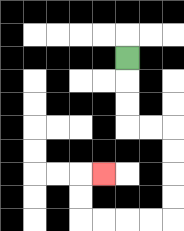{'start': '[5, 2]', 'end': '[4, 7]', 'path_directions': 'D,D,D,R,R,D,D,D,D,L,L,L,L,U,U,R', 'path_coordinates': '[[5, 2], [5, 3], [5, 4], [5, 5], [6, 5], [7, 5], [7, 6], [7, 7], [7, 8], [7, 9], [6, 9], [5, 9], [4, 9], [3, 9], [3, 8], [3, 7], [4, 7]]'}